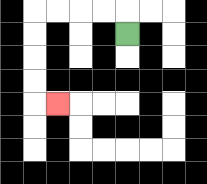{'start': '[5, 1]', 'end': '[2, 4]', 'path_directions': 'U,L,L,L,L,D,D,D,D,R', 'path_coordinates': '[[5, 1], [5, 0], [4, 0], [3, 0], [2, 0], [1, 0], [1, 1], [1, 2], [1, 3], [1, 4], [2, 4]]'}